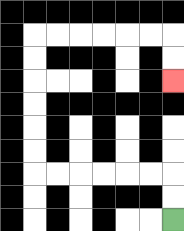{'start': '[7, 9]', 'end': '[7, 3]', 'path_directions': 'U,U,L,L,L,L,L,L,U,U,U,U,U,U,R,R,R,R,R,R,D,D', 'path_coordinates': '[[7, 9], [7, 8], [7, 7], [6, 7], [5, 7], [4, 7], [3, 7], [2, 7], [1, 7], [1, 6], [1, 5], [1, 4], [1, 3], [1, 2], [1, 1], [2, 1], [3, 1], [4, 1], [5, 1], [6, 1], [7, 1], [7, 2], [7, 3]]'}